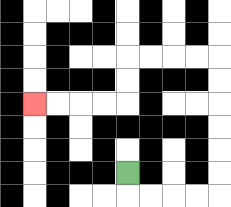{'start': '[5, 7]', 'end': '[1, 4]', 'path_directions': 'D,R,R,R,R,U,U,U,U,U,U,L,L,L,L,D,D,L,L,L,L', 'path_coordinates': '[[5, 7], [5, 8], [6, 8], [7, 8], [8, 8], [9, 8], [9, 7], [9, 6], [9, 5], [9, 4], [9, 3], [9, 2], [8, 2], [7, 2], [6, 2], [5, 2], [5, 3], [5, 4], [4, 4], [3, 4], [2, 4], [1, 4]]'}